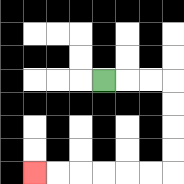{'start': '[4, 3]', 'end': '[1, 7]', 'path_directions': 'R,R,R,D,D,D,D,L,L,L,L,L,L', 'path_coordinates': '[[4, 3], [5, 3], [6, 3], [7, 3], [7, 4], [7, 5], [7, 6], [7, 7], [6, 7], [5, 7], [4, 7], [3, 7], [2, 7], [1, 7]]'}